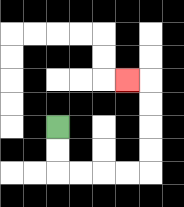{'start': '[2, 5]', 'end': '[5, 3]', 'path_directions': 'D,D,R,R,R,R,U,U,U,U,L', 'path_coordinates': '[[2, 5], [2, 6], [2, 7], [3, 7], [4, 7], [5, 7], [6, 7], [6, 6], [6, 5], [6, 4], [6, 3], [5, 3]]'}